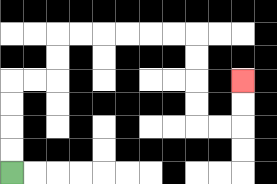{'start': '[0, 7]', 'end': '[10, 3]', 'path_directions': 'U,U,U,U,R,R,U,U,R,R,R,R,R,R,D,D,D,D,R,R,U,U', 'path_coordinates': '[[0, 7], [0, 6], [0, 5], [0, 4], [0, 3], [1, 3], [2, 3], [2, 2], [2, 1], [3, 1], [4, 1], [5, 1], [6, 1], [7, 1], [8, 1], [8, 2], [8, 3], [8, 4], [8, 5], [9, 5], [10, 5], [10, 4], [10, 3]]'}